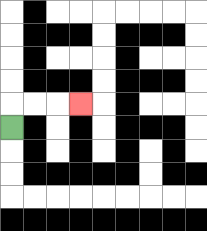{'start': '[0, 5]', 'end': '[3, 4]', 'path_directions': 'U,R,R,R', 'path_coordinates': '[[0, 5], [0, 4], [1, 4], [2, 4], [3, 4]]'}